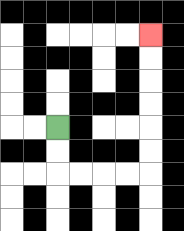{'start': '[2, 5]', 'end': '[6, 1]', 'path_directions': 'D,D,R,R,R,R,U,U,U,U,U,U', 'path_coordinates': '[[2, 5], [2, 6], [2, 7], [3, 7], [4, 7], [5, 7], [6, 7], [6, 6], [6, 5], [6, 4], [6, 3], [6, 2], [6, 1]]'}